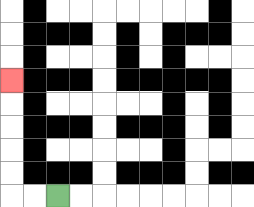{'start': '[2, 8]', 'end': '[0, 3]', 'path_directions': 'L,L,U,U,U,U,U', 'path_coordinates': '[[2, 8], [1, 8], [0, 8], [0, 7], [0, 6], [0, 5], [0, 4], [0, 3]]'}